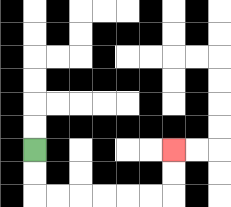{'start': '[1, 6]', 'end': '[7, 6]', 'path_directions': 'D,D,R,R,R,R,R,R,U,U', 'path_coordinates': '[[1, 6], [1, 7], [1, 8], [2, 8], [3, 8], [4, 8], [5, 8], [6, 8], [7, 8], [7, 7], [7, 6]]'}